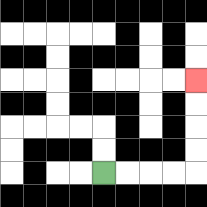{'start': '[4, 7]', 'end': '[8, 3]', 'path_directions': 'R,R,R,R,U,U,U,U', 'path_coordinates': '[[4, 7], [5, 7], [6, 7], [7, 7], [8, 7], [8, 6], [8, 5], [8, 4], [8, 3]]'}